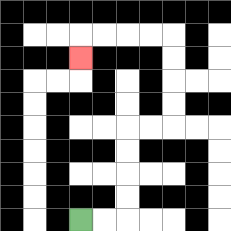{'start': '[3, 9]', 'end': '[3, 2]', 'path_directions': 'R,R,U,U,U,U,R,R,U,U,U,U,L,L,L,L,D', 'path_coordinates': '[[3, 9], [4, 9], [5, 9], [5, 8], [5, 7], [5, 6], [5, 5], [6, 5], [7, 5], [7, 4], [7, 3], [7, 2], [7, 1], [6, 1], [5, 1], [4, 1], [3, 1], [3, 2]]'}